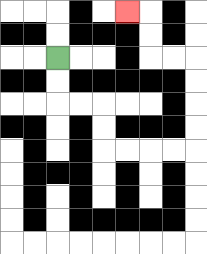{'start': '[2, 2]', 'end': '[5, 0]', 'path_directions': 'D,D,R,R,D,D,R,R,R,R,U,U,U,U,L,L,U,U,L', 'path_coordinates': '[[2, 2], [2, 3], [2, 4], [3, 4], [4, 4], [4, 5], [4, 6], [5, 6], [6, 6], [7, 6], [8, 6], [8, 5], [8, 4], [8, 3], [8, 2], [7, 2], [6, 2], [6, 1], [6, 0], [5, 0]]'}